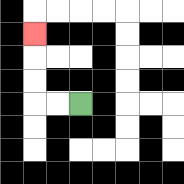{'start': '[3, 4]', 'end': '[1, 1]', 'path_directions': 'L,L,U,U,U', 'path_coordinates': '[[3, 4], [2, 4], [1, 4], [1, 3], [1, 2], [1, 1]]'}